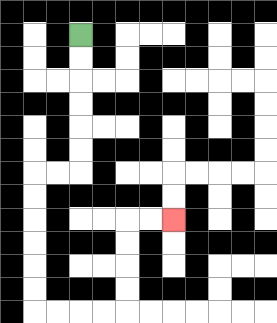{'start': '[3, 1]', 'end': '[7, 9]', 'path_directions': 'D,D,D,D,D,D,L,L,D,D,D,D,D,D,R,R,R,R,U,U,U,U,R,R', 'path_coordinates': '[[3, 1], [3, 2], [3, 3], [3, 4], [3, 5], [3, 6], [3, 7], [2, 7], [1, 7], [1, 8], [1, 9], [1, 10], [1, 11], [1, 12], [1, 13], [2, 13], [3, 13], [4, 13], [5, 13], [5, 12], [5, 11], [5, 10], [5, 9], [6, 9], [7, 9]]'}